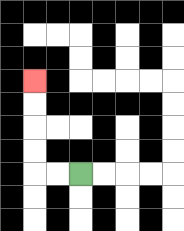{'start': '[3, 7]', 'end': '[1, 3]', 'path_directions': 'L,L,U,U,U,U', 'path_coordinates': '[[3, 7], [2, 7], [1, 7], [1, 6], [1, 5], [1, 4], [1, 3]]'}